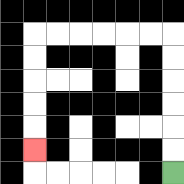{'start': '[7, 7]', 'end': '[1, 6]', 'path_directions': 'U,U,U,U,U,U,L,L,L,L,L,L,D,D,D,D,D', 'path_coordinates': '[[7, 7], [7, 6], [7, 5], [7, 4], [7, 3], [7, 2], [7, 1], [6, 1], [5, 1], [4, 1], [3, 1], [2, 1], [1, 1], [1, 2], [1, 3], [1, 4], [1, 5], [1, 6]]'}